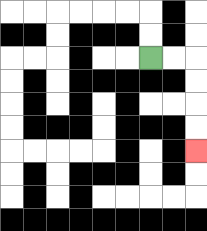{'start': '[6, 2]', 'end': '[8, 6]', 'path_directions': 'R,R,D,D,D,D', 'path_coordinates': '[[6, 2], [7, 2], [8, 2], [8, 3], [8, 4], [8, 5], [8, 6]]'}